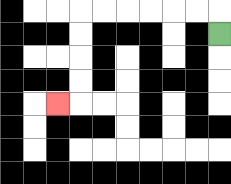{'start': '[9, 1]', 'end': '[2, 4]', 'path_directions': 'U,L,L,L,L,L,L,D,D,D,D,L', 'path_coordinates': '[[9, 1], [9, 0], [8, 0], [7, 0], [6, 0], [5, 0], [4, 0], [3, 0], [3, 1], [3, 2], [3, 3], [3, 4], [2, 4]]'}